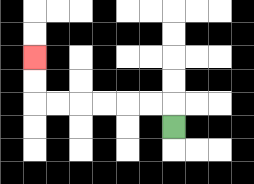{'start': '[7, 5]', 'end': '[1, 2]', 'path_directions': 'U,L,L,L,L,L,L,U,U', 'path_coordinates': '[[7, 5], [7, 4], [6, 4], [5, 4], [4, 4], [3, 4], [2, 4], [1, 4], [1, 3], [1, 2]]'}